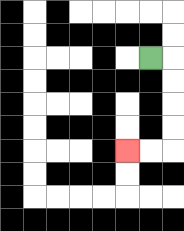{'start': '[6, 2]', 'end': '[5, 6]', 'path_directions': 'R,D,D,D,D,L,L', 'path_coordinates': '[[6, 2], [7, 2], [7, 3], [7, 4], [7, 5], [7, 6], [6, 6], [5, 6]]'}